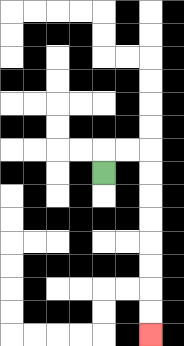{'start': '[4, 7]', 'end': '[6, 14]', 'path_directions': 'U,R,R,D,D,D,D,D,D,D,D', 'path_coordinates': '[[4, 7], [4, 6], [5, 6], [6, 6], [6, 7], [6, 8], [6, 9], [6, 10], [6, 11], [6, 12], [6, 13], [6, 14]]'}